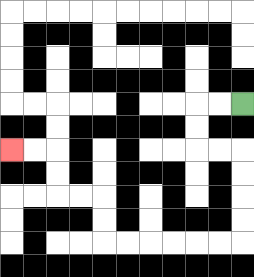{'start': '[10, 4]', 'end': '[0, 6]', 'path_directions': 'L,L,D,D,R,R,D,D,D,D,L,L,L,L,L,L,U,U,L,L,U,U,L,L', 'path_coordinates': '[[10, 4], [9, 4], [8, 4], [8, 5], [8, 6], [9, 6], [10, 6], [10, 7], [10, 8], [10, 9], [10, 10], [9, 10], [8, 10], [7, 10], [6, 10], [5, 10], [4, 10], [4, 9], [4, 8], [3, 8], [2, 8], [2, 7], [2, 6], [1, 6], [0, 6]]'}